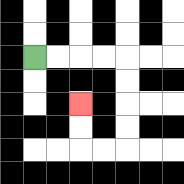{'start': '[1, 2]', 'end': '[3, 4]', 'path_directions': 'R,R,R,R,D,D,D,D,L,L,U,U', 'path_coordinates': '[[1, 2], [2, 2], [3, 2], [4, 2], [5, 2], [5, 3], [5, 4], [5, 5], [5, 6], [4, 6], [3, 6], [3, 5], [3, 4]]'}